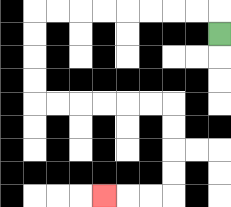{'start': '[9, 1]', 'end': '[4, 8]', 'path_directions': 'U,L,L,L,L,L,L,L,L,D,D,D,D,R,R,R,R,R,R,D,D,D,D,L,L,L', 'path_coordinates': '[[9, 1], [9, 0], [8, 0], [7, 0], [6, 0], [5, 0], [4, 0], [3, 0], [2, 0], [1, 0], [1, 1], [1, 2], [1, 3], [1, 4], [2, 4], [3, 4], [4, 4], [5, 4], [6, 4], [7, 4], [7, 5], [7, 6], [7, 7], [7, 8], [6, 8], [5, 8], [4, 8]]'}